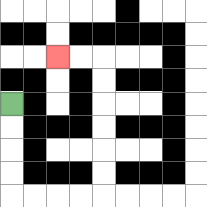{'start': '[0, 4]', 'end': '[2, 2]', 'path_directions': 'D,D,D,D,R,R,R,R,U,U,U,U,U,U,L,L', 'path_coordinates': '[[0, 4], [0, 5], [0, 6], [0, 7], [0, 8], [1, 8], [2, 8], [3, 8], [4, 8], [4, 7], [4, 6], [4, 5], [4, 4], [4, 3], [4, 2], [3, 2], [2, 2]]'}